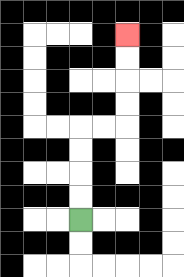{'start': '[3, 9]', 'end': '[5, 1]', 'path_directions': 'U,U,U,U,R,R,U,U,U,U', 'path_coordinates': '[[3, 9], [3, 8], [3, 7], [3, 6], [3, 5], [4, 5], [5, 5], [5, 4], [5, 3], [5, 2], [5, 1]]'}